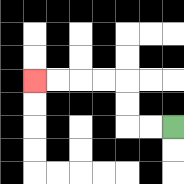{'start': '[7, 5]', 'end': '[1, 3]', 'path_directions': 'L,L,U,U,L,L,L,L', 'path_coordinates': '[[7, 5], [6, 5], [5, 5], [5, 4], [5, 3], [4, 3], [3, 3], [2, 3], [1, 3]]'}